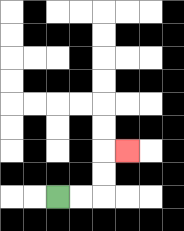{'start': '[2, 8]', 'end': '[5, 6]', 'path_directions': 'R,R,U,U,R', 'path_coordinates': '[[2, 8], [3, 8], [4, 8], [4, 7], [4, 6], [5, 6]]'}